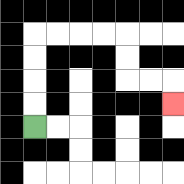{'start': '[1, 5]', 'end': '[7, 4]', 'path_directions': 'U,U,U,U,R,R,R,R,D,D,R,R,D', 'path_coordinates': '[[1, 5], [1, 4], [1, 3], [1, 2], [1, 1], [2, 1], [3, 1], [4, 1], [5, 1], [5, 2], [5, 3], [6, 3], [7, 3], [7, 4]]'}